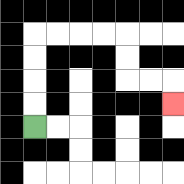{'start': '[1, 5]', 'end': '[7, 4]', 'path_directions': 'U,U,U,U,R,R,R,R,D,D,R,R,D', 'path_coordinates': '[[1, 5], [1, 4], [1, 3], [1, 2], [1, 1], [2, 1], [3, 1], [4, 1], [5, 1], [5, 2], [5, 3], [6, 3], [7, 3], [7, 4]]'}